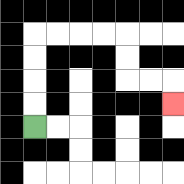{'start': '[1, 5]', 'end': '[7, 4]', 'path_directions': 'U,U,U,U,R,R,R,R,D,D,R,R,D', 'path_coordinates': '[[1, 5], [1, 4], [1, 3], [1, 2], [1, 1], [2, 1], [3, 1], [4, 1], [5, 1], [5, 2], [5, 3], [6, 3], [7, 3], [7, 4]]'}